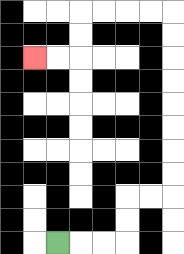{'start': '[2, 10]', 'end': '[1, 2]', 'path_directions': 'R,R,R,U,U,R,R,U,U,U,U,U,U,U,U,L,L,L,L,D,D,L,L', 'path_coordinates': '[[2, 10], [3, 10], [4, 10], [5, 10], [5, 9], [5, 8], [6, 8], [7, 8], [7, 7], [7, 6], [7, 5], [7, 4], [7, 3], [7, 2], [7, 1], [7, 0], [6, 0], [5, 0], [4, 0], [3, 0], [3, 1], [3, 2], [2, 2], [1, 2]]'}